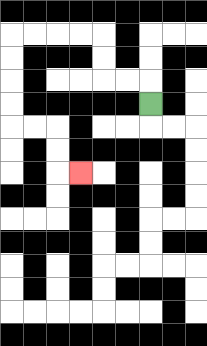{'start': '[6, 4]', 'end': '[3, 7]', 'path_directions': 'U,L,L,U,U,L,L,L,L,D,D,D,D,R,R,D,D,R', 'path_coordinates': '[[6, 4], [6, 3], [5, 3], [4, 3], [4, 2], [4, 1], [3, 1], [2, 1], [1, 1], [0, 1], [0, 2], [0, 3], [0, 4], [0, 5], [1, 5], [2, 5], [2, 6], [2, 7], [3, 7]]'}